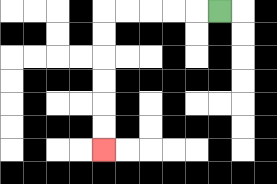{'start': '[9, 0]', 'end': '[4, 6]', 'path_directions': 'L,L,L,L,L,D,D,D,D,D,D', 'path_coordinates': '[[9, 0], [8, 0], [7, 0], [6, 0], [5, 0], [4, 0], [4, 1], [4, 2], [4, 3], [4, 4], [4, 5], [4, 6]]'}